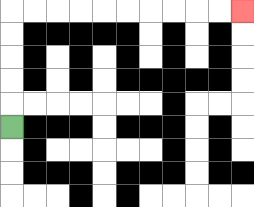{'start': '[0, 5]', 'end': '[10, 0]', 'path_directions': 'U,U,U,U,U,R,R,R,R,R,R,R,R,R,R', 'path_coordinates': '[[0, 5], [0, 4], [0, 3], [0, 2], [0, 1], [0, 0], [1, 0], [2, 0], [3, 0], [4, 0], [5, 0], [6, 0], [7, 0], [8, 0], [9, 0], [10, 0]]'}